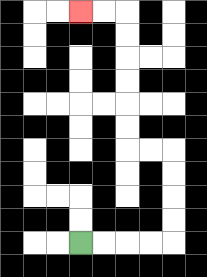{'start': '[3, 10]', 'end': '[3, 0]', 'path_directions': 'R,R,R,R,U,U,U,U,L,L,U,U,U,U,U,U,L,L', 'path_coordinates': '[[3, 10], [4, 10], [5, 10], [6, 10], [7, 10], [7, 9], [7, 8], [7, 7], [7, 6], [6, 6], [5, 6], [5, 5], [5, 4], [5, 3], [5, 2], [5, 1], [5, 0], [4, 0], [3, 0]]'}